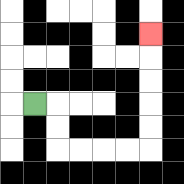{'start': '[1, 4]', 'end': '[6, 1]', 'path_directions': 'R,D,D,R,R,R,R,U,U,U,U,U', 'path_coordinates': '[[1, 4], [2, 4], [2, 5], [2, 6], [3, 6], [4, 6], [5, 6], [6, 6], [6, 5], [6, 4], [6, 3], [6, 2], [6, 1]]'}